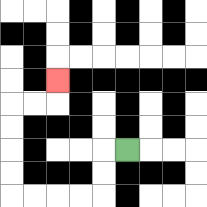{'start': '[5, 6]', 'end': '[2, 3]', 'path_directions': 'L,D,D,L,L,L,L,U,U,U,U,R,R,U', 'path_coordinates': '[[5, 6], [4, 6], [4, 7], [4, 8], [3, 8], [2, 8], [1, 8], [0, 8], [0, 7], [0, 6], [0, 5], [0, 4], [1, 4], [2, 4], [2, 3]]'}